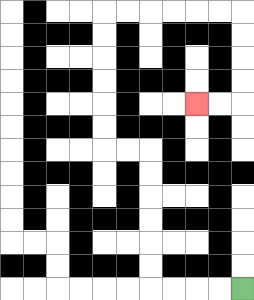{'start': '[10, 12]', 'end': '[8, 4]', 'path_directions': 'L,L,L,L,U,U,U,U,U,U,L,L,U,U,U,U,U,U,R,R,R,R,R,R,D,D,D,D,L,L', 'path_coordinates': '[[10, 12], [9, 12], [8, 12], [7, 12], [6, 12], [6, 11], [6, 10], [6, 9], [6, 8], [6, 7], [6, 6], [5, 6], [4, 6], [4, 5], [4, 4], [4, 3], [4, 2], [4, 1], [4, 0], [5, 0], [6, 0], [7, 0], [8, 0], [9, 0], [10, 0], [10, 1], [10, 2], [10, 3], [10, 4], [9, 4], [8, 4]]'}